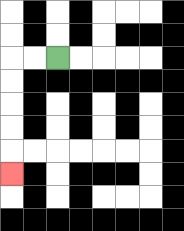{'start': '[2, 2]', 'end': '[0, 7]', 'path_directions': 'L,L,D,D,D,D,D', 'path_coordinates': '[[2, 2], [1, 2], [0, 2], [0, 3], [0, 4], [0, 5], [0, 6], [0, 7]]'}